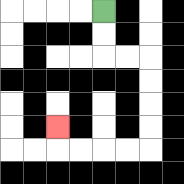{'start': '[4, 0]', 'end': '[2, 5]', 'path_directions': 'D,D,R,R,D,D,D,D,L,L,L,L,U', 'path_coordinates': '[[4, 0], [4, 1], [4, 2], [5, 2], [6, 2], [6, 3], [6, 4], [6, 5], [6, 6], [5, 6], [4, 6], [3, 6], [2, 6], [2, 5]]'}